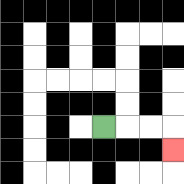{'start': '[4, 5]', 'end': '[7, 6]', 'path_directions': 'R,R,R,D', 'path_coordinates': '[[4, 5], [5, 5], [6, 5], [7, 5], [7, 6]]'}